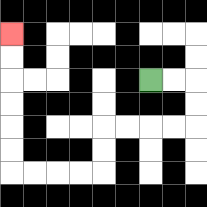{'start': '[6, 3]', 'end': '[0, 1]', 'path_directions': 'R,R,D,D,L,L,L,L,D,D,L,L,L,L,U,U,U,U,U,U', 'path_coordinates': '[[6, 3], [7, 3], [8, 3], [8, 4], [8, 5], [7, 5], [6, 5], [5, 5], [4, 5], [4, 6], [4, 7], [3, 7], [2, 7], [1, 7], [0, 7], [0, 6], [0, 5], [0, 4], [0, 3], [0, 2], [0, 1]]'}